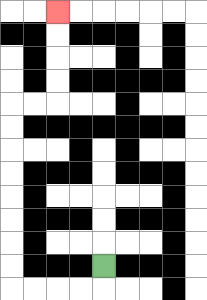{'start': '[4, 11]', 'end': '[2, 0]', 'path_directions': 'D,L,L,L,L,U,U,U,U,U,U,U,U,R,R,U,U,U,U', 'path_coordinates': '[[4, 11], [4, 12], [3, 12], [2, 12], [1, 12], [0, 12], [0, 11], [0, 10], [0, 9], [0, 8], [0, 7], [0, 6], [0, 5], [0, 4], [1, 4], [2, 4], [2, 3], [2, 2], [2, 1], [2, 0]]'}